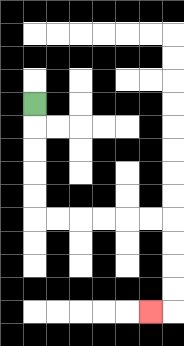{'start': '[1, 4]', 'end': '[6, 13]', 'path_directions': 'D,D,D,D,D,R,R,R,R,R,R,D,D,D,D,L', 'path_coordinates': '[[1, 4], [1, 5], [1, 6], [1, 7], [1, 8], [1, 9], [2, 9], [3, 9], [4, 9], [5, 9], [6, 9], [7, 9], [7, 10], [7, 11], [7, 12], [7, 13], [6, 13]]'}